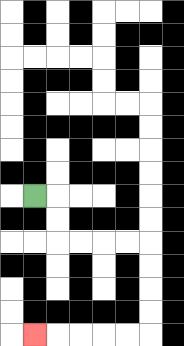{'start': '[1, 8]', 'end': '[1, 14]', 'path_directions': 'R,D,D,R,R,R,R,D,D,D,D,L,L,L,L,L', 'path_coordinates': '[[1, 8], [2, 8], [2, 9], [2, 10], [3, 10], [4, 10], [5, 10], [6, 10], [6, 11], [6, 12], [6, 13], [6, 14], [5, 14], [4, 14], [3, 14], [2, 14], [1, 14]]'}